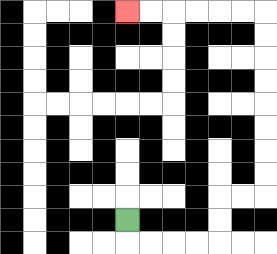{'start': '[5, 9]', 'end': '[5, 0]', 'path_directions': 'D,R,R,R,R,U,U,R,R,U,U,U,U,U,U,U,U,L,L,L,L,L,L', 'path_coordinates': '[[5, 9], [5, 10], [6, 10], [7, 10], [8, 10], [9, 10], [9, 9], [9, 8], [10, 8], [11, 8], [11, 7], [11, 6], [11, 5], [11, 4], [11, 3], [11, 2], [11, 1], [11, 0], [10, 0], [9, 0], [8, 0], [7, 0], [6, 0], [5, 0]]'}